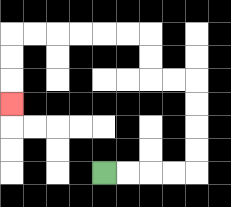{'start': '[4, 7]', 'end': '[0, 4]', 'path_directions': 'R,R,R,R,U,U,U,U,L,L,U,U,L,L,L,L,L,L,D,D,D', 'path_coordinates': '[[4, 7], [5, 7], [6, 7], [7, 7], [8, 7], [8, 6], [8, 5], [8, 4], [8, 3], [7, 3], [6, 3], [6, 2], [6, 1], [5, 1], [4, 1], [3, 1], [2, 1], [1, 1], [0, 1], [0, 2], [0, 3], [0, 4]]'}